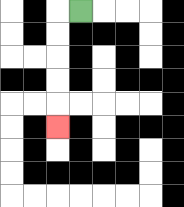{'start': '[3, 0]', 'end': '[2, 5]', 'path_directions': 'L,D,D,D,D,D', 'path_coordinates': '[[3, 0], [2, 0], [2, 1], [2, 2], [2, 3], [2, 4], [2, 5]]'}